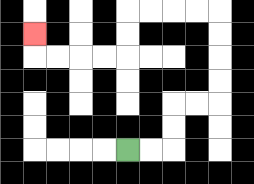{'start': '[5, 6]', 'end': '[1, 1]', 'path_directions': 'R,R,U,U,R,R,U,U,U,U,L,L,L,L,D,D,L,L,L,L,U', 'path_coordinates': '[[5, 6], [6, 6], [7, 6], [7, 5], [7, 4], [8, 4], [9, 4], [9, 3], [9, 2], [9, 1], [9, 0], [8, 0], [7, 0], [6, 0], [5, 0], [5, 1], [5, 2], [4, 2], [3, 2], [2, 2], [1, 2], [1, 1]]'}